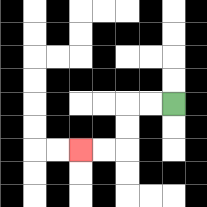{'start': '[7, 4]', 'end': '[3, 6]', 'path_directions': 'L,L,D,D,L,L', 'path_coordinates': '[[7, 4], [6, 4], [5, 4], [5, 5], [5, 6], [4, 6], [3, 6]]'}